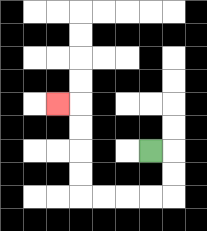{'start': '[6, 6]', 'end': '[2, 4]', 'path_directions': 'R,D,D,L,L,L,L,U,U,U,U,L', 'path_coordinates': '[[6, 6], [7, 6], [7, 7], [7, 8], [6, 8], [5, 8], [4, 8], [3, 8], [3, 7], [3, 6], [3, 5], [3, 4], [2, 4]]'}